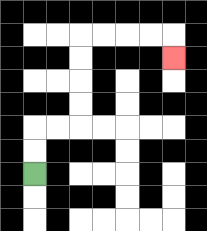{'start': '[1, 7]', 'end': '[7, 2]', 'path_directions': 'U,U,R,R,U,U,U,U,R,R,R,R,D', 'path_coordinates': '[[1, 7], [1, 6], [1, 5], [2, 5], [3, 5], [3, 4], [3, 3], [3, 2], [3, 1], [4, 1], [5, 1], [6, 1], [7, 1], [7, 2]]'}